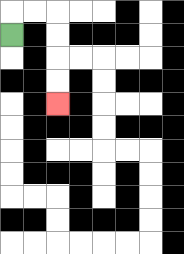{'start': '[0, 1]', 'end': '[2, 4]', 'path_directions': 'U,R,R,D,D,D,D', 'path_coordinates': '[[0, 1], [0, 0], [1, 0], [2, 0], [2, 1], [2, 2], [2, 3], [2, 4]]'}